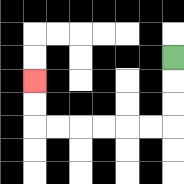{'start': '[7, 2]', 'end': '[1, 3]', 'path_directions': 'D,D,D,L,L,L,L,L,L,U,U', 'path_coordinates': '[[7, 2], [7, 3], [7, 4], [7, 5], [6, 5], [5, 5], [4, 5], [3, 5], [2, 5], [1, 5], [1, 4], [1, 3]]'}